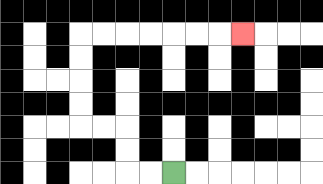{'start': '[7, 7]', 'end': '[10, 1]', 'path_directions': 'L,L,U,U,L,L,U,U,U,U,R,R,R,R,R,R,R', 'path_coordinates': '[[7, 7], [6, 7], [5, 7], [5, 6], [5, 5], [4, 5], [3, 5], [3, 4], [3, 3], [3, 2], [3, 1], [4, 1], [5, 1], [6, 1], [7, 1], [8, 1], [9, 1], [10, 1]]'}